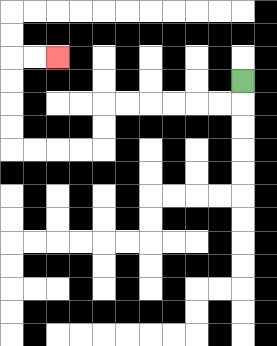{'start': '[10, 3]', 'end': '[2, 2]', 'path_directions': 'D,L,L,L,L,L,L,D,D,L,L,L,L,U,U,U,U,R,R', 'path_coordinates': '[[10, 3], [10, 4], [9, 4], [8, 4], [7, 4], [6, 4], [5, 4], [4, 4], [4, 5], [4, 6], [3, 6], [2, 6], [1, 6], [0, 6], [0, 5], [0, 4], [0, 3], [0, 2], [1, 2], [2, 2]]'}